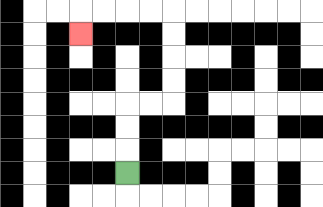{'start': '[5, 7]', 'end': '[3, 1]', 'path_directions': 'U,U,U,R,R,U,U,U,U,L,L,L,L,D', 'path_coordinates': '[[5, 7], [5, 6], [5, 5], [5, 4], [6, 4], [7, 4], [7, 3], [7, 2], [7, 1], [7, 0], [6, 0], [5, 0], [4, 0], [3, 0], [3, 1]]'}